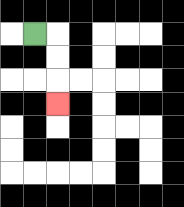{'start': '[1, 1]', 'end': '[2, 4]', 'path_directions': 'R,D,D,D', 'path_coordinates': '[[1, 1], [2, 1], [2, 2], [2, 3], [2, 4]]'}